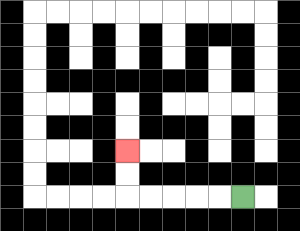{'start': '[10, 8]', 'end': '[5, 6]', 'path_directions': 'L,L,L,L,L,U,U', 'path_coordinates': '[[10, 8], [9, 8], [8, 8], [7, 8], [6, 8], [5, 8], [5, 7], [5, 6]]'}